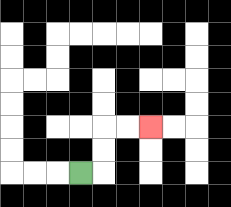{'start': '[3, 7]', 'end': '[6, 5]', 'path_directions': 'R,U,U,R,R', 'path_coordinates': '[[3, 7], [4, 7], [4, 6], [4, 5], [5, 5], [6, 5]]'}